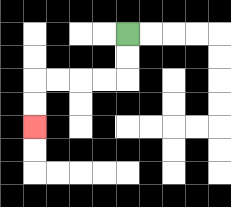{'start': '[5, 1]', 'end': '[1, 5]', 'path_directions': 'D,D,L,L,L,L,D,D', 'path_coordinates': '[[5, 1], [5, 2], [5, 3], [4, 3], [3, 3], [2, 3], [1, 3], [1, 4], [1, 5]]'}